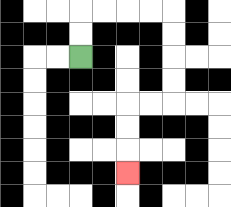{'start': '[3, 2]', 'end': '[5, 7]', 'path_directions': 'U,U,R,R,R,R,D,D,D,D,L,L,D,D,D', 'path_coordinates': '[[3, 2], [3, 1], [3, 0], [4, 0], [5, 0], [6, 0], [7, 0], [7, 1], [7, 2], [7, 3], [7, 4], [6, 4], [5, 4], [5, 5], [5, 6], [5, 7]]'}